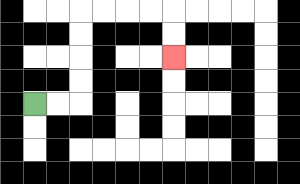{'start': '[1, 4]', 'end': '[7, 2]', 'path_directions': 'R,R,U,U,U,U,R,R,R,R,D,D', 'path_coordinates': '[[1, 4], [2, 4], [3, 4], [3, 3], [3, 2], [3, 1], [3, 0], [4, 0], [5, 0], [6, 0], [7, 0], [7, 1], [7, 2]]'}